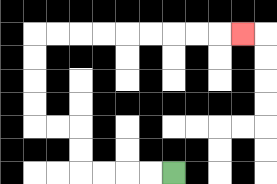{'start': '[7, 7]', 'end': '[10, 1]', 'path_directions': 'L,L,L,L,U,U,L,L,U,U,U,U,R,R,R,R,R,R,R,R,R', 'path_coordinates': '[[7, 7], [6, 7], [5, 7], [4, 7], [3, 7], [3, 6], [3, 5], [2, 5], [1, 5], [1, 4], [1, 3], [1, 2], [1, 1], [2, 1], [3, 1], [4, 1], [5, 1], [6, 1], [7, 1], [8, 1], [9, 1], [10, 1]]'}